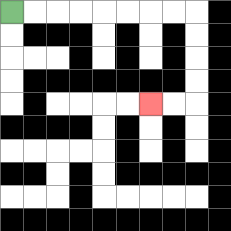{'start': '[0, 0]', 'end': '[6, 4]', 'path_directions': 'R,R,R,R,R,R,R,R,D,D,D,D,L,L', 'path_coordinates': '[[0, 0], [1, 0], [2, 0], [3, 0], [4, 0], [5, 0], [6, 0], [7, 0], [8, 0], [8, 1], [8, 2], [8, 3], [8, 4], [7, 4], [6, 4]]'}